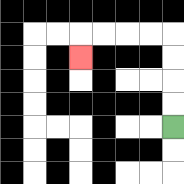{'start': '[7, 5]', 'end': '[3, 2]', 'path_directions': 'U,U,U,U,L,L,L,L,D', 'path_coordinates': '[[7, 5], [7, 4], [7, 3], [7, 2], [7, 1], [6, 1], [5, 1], [4, 1], [3, 1], [3, 2]]'}